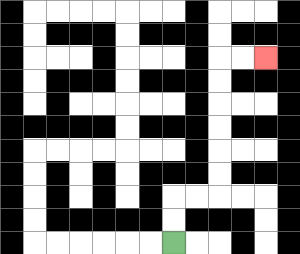{'start': '[7, 10]', 'end': '[11, 2]', 'path_directions': 'U,U,R,R,U,U,U,U,U,U,R,R', 'path_coordinates': '[[7, 10], [7, 9], [7, 8], [8, 8], [9, 8], [9, 7], [9, 6], [9, 5], [9, 4], [9, 3], [9, 2], [10, 2], [11, 2]]'}